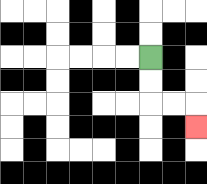{'start': '[6, 2]', 'end': '[8, 5]', 'path_directions': 'D,D,R,R,D', 'path_coordinates': '[[6, 2], [6, 3], [6, 4], [7, 4], [8, 4], [8, 5]]'}